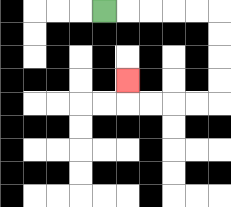{'start': '[4, 0]', 'end': '[5, 3]', 'path_directions': 'R,R,R,R,R,D,D,D,D,L,L,L,L,U', 'path_coordinates': '[[4, 0], [5, 0], [6, 0], [7, 0], [8, 0], [9, 0], [9, 1], [9, 2], [9, 3], [9, 4], [8, 4], [7, 4], [6, 4], [5, 4], [5, 3]]'}